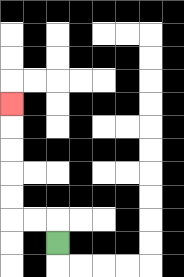{'start': '[2, 10]', 'end': '[0, 4]', 'path_directions': 'U,L,L,U,U,U,U,U', 'path_coordinates': '[[2, 10], [2, 9], [1, 9], [0, 9], [0, 8], [0, 7], [0, 6], [0, 5], [0, 4]]'}